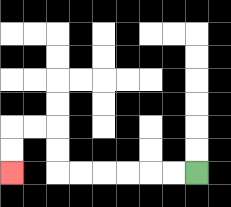{'start': '[8, 7]', 'end': '[0, 7]', 'path_directions': 'L,L,L,L,L,L,U,U,L,L,D,D', 'path_coordinates': '[[8, 7], [7, 7], [6, 7], [5, 7], [4, 7], [3, 7], [2, 7], [2, 6], [2, 5], [1, 5], [0, 5], [0, 6], [0, 7]]'}